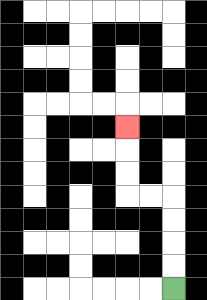{'start': '[7, 12]', 'end': '[5, 5]', 'path_directions': 'U,U,U,U,L,L,U,U,U', 'path_coordinates': '[[7, 12], [7, 11], [7, 10], [7, 9], [7, 8], [6, 8], [5, 8], [5, 7], [5, 6], [5, 5]]'}